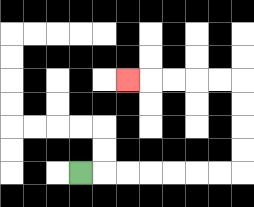{'start': '[3, 7]', 'end': '[5, 3]', 'path_directions': 'R,R,R,R,R,R,R,U,U,U,U,L,L,L,L,L', 'path_coordinates': '[[3, 7], [4, 7], [5, 7], [6, 7], [7, 7], [8, 7], [9, 7], [10, 7], [10, 6], [10, 5], [10, 4], [10, 3], [9, 3], [8, 3], [7, 3], [6, 3], [5, 3]]'}